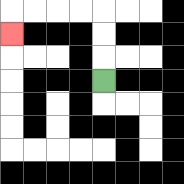{'start': '[4, 3]', 'end': '[0, 1]', 'path_directions': 'U,U,U,L,L,L,L,D', 'path_coordinates': '[[4, 3], [4, 2], [4, 1], [4, 0], [3, 0], [2, 0], [1, 0], [0, 0], [0, 1]]'}